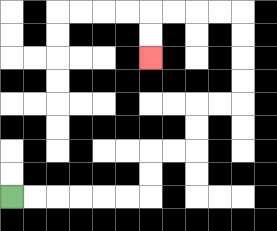{'start': '[0, 8]', 'end': '[6, 2]', 'path_directions': 'R,R,R,R,R,R,U,U,R,R,U,U,R,R,U,U,U,U,L,L,L,L,D,D', 'path_coordinates': '[[0, 8], [1, 8], [2, 8], [3, 8], [4, 8], [5, 8], [6, 8], [6, 7], [6, 6], [7, 6], [8, 6], [8, 5], [8, 4], [9, 4], [10, 4], [10, 3], [10, 2], [10, 1], [10, 0], [9, 0], [8, 0], [7, 0], [6, 0], [6, 1], [6, 2]]'}